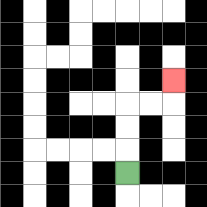{'start': '[5, 7]', 'end': '[7, 3]', 'path_directions': 'U,U,U,R,R,U', 'path_coordinates': '[[5, 7], [5, 6], [5, 5], [5, 4], [6, 4], [7, 4], [7, 3]]'}